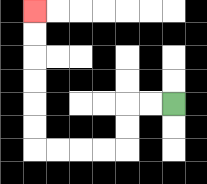{'start': '[7, 4]', 'end': '[1, 0]', 'path_directions': 'L,L,D,D,L,L,L,L,U,U,U,U,U,U', 'path_coordinates': '[[7, 4], [6, 4], [5, 4], [5, 5], [5, 6], [4, 6], [3, 6], [2, 6], [1, 6], [1, 5], [1, 4], [1, 3], [1, 2], [1, 1], [1, 0]]'}